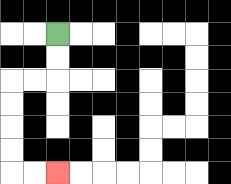{'start': '[2, 1]', 'end': '[2, 7]', 'path_directions': 'D,D,L,L,D,D,D,D,R,R', 'path_coordinates': '[[2, 1], [2, 2], [2, 3], [1, 3], [0, 3], [0, 4], [0, 5], [0, 6], [0, 7], [1, 7], [2, 7]]'}